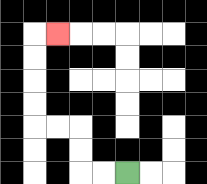{'start': '[5, 7]', 'end': '[2, 1]', 'path_directions': 'L,L,U,U,L,L,U,U,U,U,R', 'path_coordinates': '[[5, 7], [4, 7], [3, 7], [3, 6], [3, 5], [2, 5], [1, 5], [1, 4], [1, 3], [1, 2], [1, 1], [2, 1]]'}